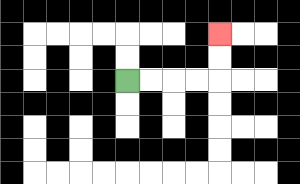{'start': '[5, 3]', 'end': '[9, 1]', 'path_directions': 'R,R,R,R,U,U', 'path_coordinates': '[[5, 3], [6, 3], [7, 3], [8, 3], [9, 3], [9, 2], [9, 1]]'}